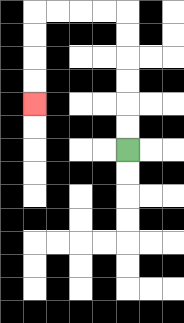{'start': '[5, 6]', 'end': '[1, 4]', 'path_directions': 'U,U,U,U,U,U,L,L,L,L,D,D,D,D', 'path_coordinates': '[[5, 6], [5, 5], [5, 4], [5, 3], [5, 2], [5, 1], [5, 0], [4, 0], [3, 0], [2, 0], [1, 0], [1, 1], [1, 2], [1, 3], [1, 4]]'}